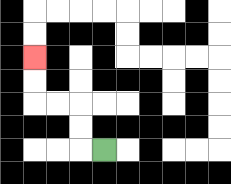{'start': '[4, 6]', 'end': '[1, 2]', 'path_directions': 'L,U,U,L,L,U,U', 'path_coordinates': '[[4, 6], [3, 6], [3, 5], [3, 4], [2, 4], [1, 4], [1, 3], [1, 2]]'}